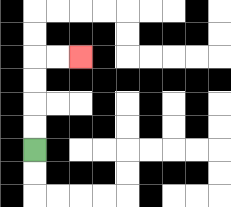{'start': '[1, 6]', 'end': '[3, 2]', 'path_directions': 'U,U,U,U,R,R', 'path_coordinates': '[[1, 6], [1, 5], [1, 4], [1, 3], [1, 2], [2, 2], [3, 2]]'}